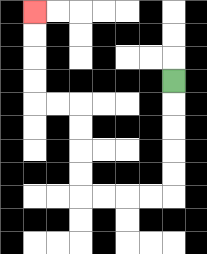{'start': '[7, 3]', 'end': '[1, 0]', 'path_directions': 'D,D,D,D,D,L,L,L,L,U,U,U,U,L,L,U,U,U,U', 'path_coordinates': '[[7, 3], [7, 4], [7, 5], [7, 6], [7, 7], [7, 8], [6, 8], [5, 8], [4, 8], [3, 8], [3, 7], [3, 6], [3, 5], [3, 4], [2, 4], [1, 4], [1, 3], [1, 2], [1, 1], [1, 0]]'}